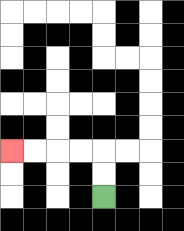{'start': '[4, 8]', 'end': '[0, 6]', 'path_directions': 'U,U,L,L,L,L', 'path_coordinates': '[[4, 8], [4, 7], [4, 6], [3, 6], [2, 6], [1, 6], [0, 6]]'}